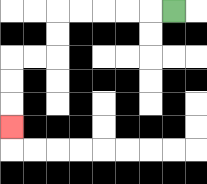{'start': '[7, 0]', 'end': '[0, 5]', 'path_directions': 'L,L,L,L,L,D,D,L,L,D,D,D', 'path_coordinates': '[[7, 0], [6, 0], [5, 0], [4, 0], [3, 0], [2, 0], [2, 1], [2, 2], [1, 2], [0, 2], [0, 3], [0, 4], [0, 5]]'}